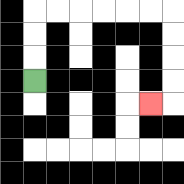{'start': '[1, 3]', 'end': '[6, 4]', 'path_directions': 'U,U,U,R,R,R,R,R,R,D,D,D,D,L', 'path_coordinates': '[[1, 3], [1, 2], [1, 1], [1, 0], [2, 0], [3, 0], [4, 0], [5, 0], [6, 0], [7, 0], [7, 1], [7, 2], [7, 3], [7, 4], [6, 4]]'}